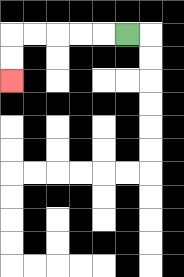{'start': '[5, 1]', 'end': '[0, 3]', 'path_directions': 'L,L,L,L,L,D,D', 'path_coordinates': '[[5, 1], [4, 1], [3, 1], [2, 1], [1, 1], [0, 1], [0, 2], [0, 3]]'}